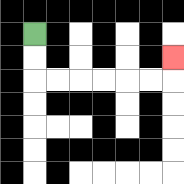{'start': '[1, 1]', 'end': '[7, 2]', 'path_directions': 'D,D,R,R,R,R,R,R,U', 'path_coordinates': '[[1, 1], [1, 2], [1, 3], [2, 3], [3, 3], [4, 3], [5, 3], [6, 3], [7, 3], [7, 2]]'}